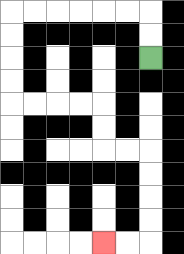{'start': '[6, 2]', 'end': '[4, 10]', 'path_directions': 'U,U,L,L,L,L,L,L,D,D,D,D,R,R,R,R,D,D,R,R,D,D,D,D,L,L', 'path_coordinates': '[[6, 2], [6, 1], [6, 0], [5, 0], [4, 0], [3, 0], [2, 0], [1, 0], [0, 0], [0, 1], [0, 2], [0, 3], [0, 4], [1, 4], [2, 4], [3, 4], [4, 4], [4, 5], [4, 6], [5, 6], [6, 6], [6, 7], [6, 8], [6, 9], [6, 10], [5, 10], [4, 10]]'}